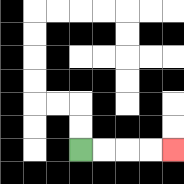{'start': '[3, 6]', 'end': '[7, 6]', 'path_directions': 'R,R,R,R', 'path_coordinates': '[[3, 6], [4, 6], [5, 6], [6, 6], [7, 6]]'}